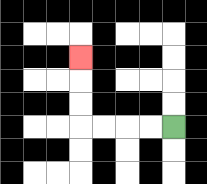{'start': '[7, 5]', 'end': '[3, 2]', 'path_directions': 'L,L,L,L,U,U,U', 'path_coordinates': '[[7, 5], [6, 5], [5, 5], [4, 5], [3, 5], [3, 4], [3, 3], [3, 2]]'}